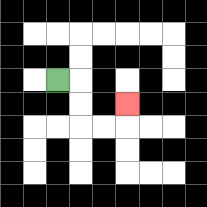{'start': '[2, 3]', 'end': '[5, 4]', 'path_directions': 'R,D,D,R,R,U', 'path_coordinates': '[[2, 3], [3, 3], [3, 4], [3, 5], [4, 5], [5, 5], [5, 4]]'}